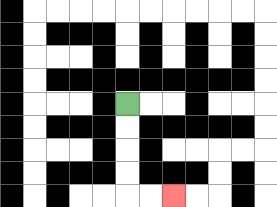{'start': '[5, 4]', 'end': '[7, 8]', 'path_directions': 'D,D,D,D,R,R', 'path_coordinates': '[[5, 4], [5, 5], [5, 6], [5, 7], [5, 8], [6, 8], [7, 8]]'}